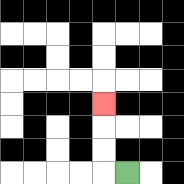{'start': '[5, 7]', 'end': '[4, 4]', 'path_directions': 'L,U,U,U', 'path_coordinates': '[[5, 7], [4, 7], [4, 6], [4, 5], [4, 4]]'}